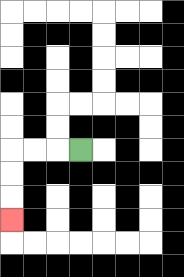{'start': '[3, 6]', 'end': '[0, 9]', 'path_directions': 'L,L,L,D,D,D', 'path_coordinates': '[[3, 6], [2, 6], [1, 6], [0, 6], [0, 7], [0, 8], [0, 9]]'}